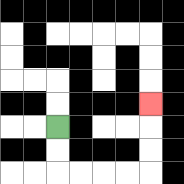{'start': '[2, 5]', 'end': '[6, 4]', 'path_directions': 'D,D,R,R,R,R,U,U,U', 'path_coordinates': '[[2, 5], [2, 6], [2, 7], [3, 7], [4, 7], [5, 7], [6, 7], [6, 6], [6, 5], [6, 4]]'}